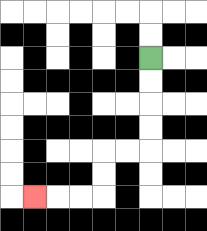{'start': '[6, 2]', 'end': '[1, 8]', 'path_directions': 'D,D,D,D,L,L,D,D,L,L,L', 'path_coordinates': '[[6, 2], [6, 3], [6, 4], [6, 5], [6, 6], [5, 6], [4, 6], [4, 7], [4, 8], [3, 8], [2, 8], [1, 8]]'}